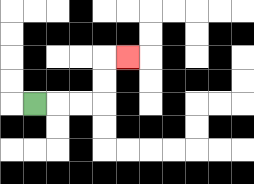{'start': '[1, 4]', 'end': '[5, 2]', 'path_directions': 'R,R,R,U,U,R', 'path_coordinates': '[[1, 4], [2, 4], [3, 4], [4, 4], [4, 3], [4, 2], [5, 2]]'}